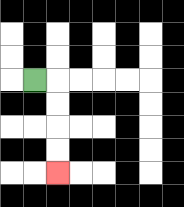{'start': '[1, 3]', 'end': '[2, 7]', 'path_directions': 'R,D,D,D,D', 'path_coordinates': '[[1, 3], [2, 3], [2, 4], [2, 5], [2, 6], [2, 7]]'}